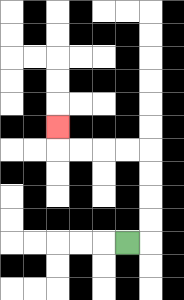{'start': '[5, 10]', 'end': '[2, 5]', 'path_directions': 'R,U,U,U,U,L,L,L,L,U', 'path_coordinates': '[[5, 10], [6, 10], [6, 9], [6, 8], [6, 7], [6, 6], [5, 6], [4, 6], [3, 6], [2, 6], [2, 5]]'}